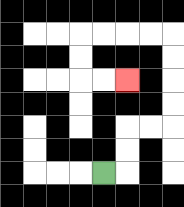{'start': '[4, 7]', 'end': '[5, 3]', 'path_directions': 'R,U,U,R,R,U,U,U,U,L,L,L,L,D,D,R,R', 'path_coordinates': '[[4, 7], [5, 7], [5, 6], [5, 5], [6, 5], [7, 5], [7, 4], [7, 3], [7, 2], [7, 1], [6, 1], [5, 1], [4, 1], [3, 1], [3, 2], [3, 3], [4, 3], [5, 3]]'}